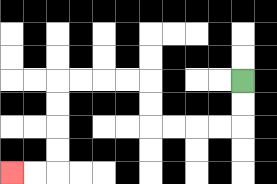{'start': '[10, 3]', 'end': '[0, 7]', 'path_directions': 'D,D,L,L,L,L,U,U,L,L,L,L,D,D,D,D,L,L', 'path_coordinates': '[[10, 3], [10, 4], [10, 5], [9, 5], [8, 5], [7, 5], [6, 5], [6, 4], [6, 3], [5, 3], [4, 3], [3, 3], [2, 3], [2, 4], [2, 5], [2, 6], [2, 7], [1, 7], [0, 7]]'}